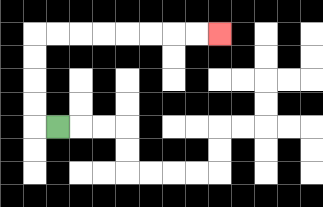{'start': '[2, 5]', 'end': '[9, 1]', 'path_directions': 'L,U,U,U,U,R,R,R,R,R,R,R,R', 'path_coordinates': '[[2, 5], [1, 5], [1, 4], [1, 3], [1, 2], [1, 1], [2, 1], [3, 1], [4, 1], [5, 1], [6, 1], [7, 1], [8, 1], [9, 1]]'}